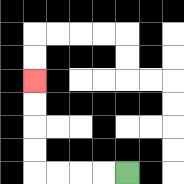{'start': '[5, 7]', 'end': '[1, 3]', 'path_directions': 'L,L,L,L,U,U,U,U', 'path_coordinates': '[[5, 7], [4, 7], [3, 7], [2, 7], [1, 7], [1, 6], [1, 5], [1, 4], [1, 3]]'}